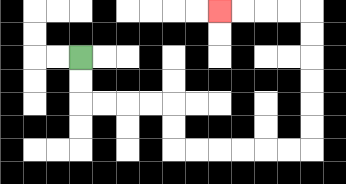{'start': '[3, 2]', 'end': '[9, 0]', 'path_directions': 'D,D,R,R,R,R,D,D,R,R,R,R,R,R,U,U,U,U,U,U,L,L,L,L', 'path_coordinates': '[[3, 2], [3, 3], [3, 4], [4, 4], [5, 4], [6, 4], [7, 4], [7, 5], [7, 6], [8, 6], [9, 6], [10, 6], [11, 6], [12, 6], [13, 6], [13, 5], [13, 4], [13, 3], [13, 2], [13, 1], [13, 0], [12, 0], [11, 0], [10, 0], [9, 0]]'}